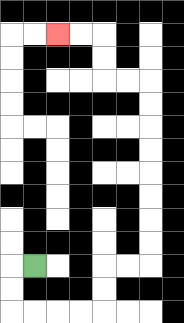{'start': '[1, 11]', 'end': '[2, 1]', 'path_directions': 'L,D,D,R,R,R,R,U,U,R,R,U,U,U,U,U,U,U,U,L,L,U,U,L,L', 'path_coordinates': '[[1, 11], [0, 11], [0, 12], [0, 13], [1, 13], [2, 13], [3, 13], [4, 13], [4, 12], [4, 11], [5, 11], [6, 11], [6, 10], [6, 9], [6, 8], [6, 7], [6, 6], [6, 5], [6, 4], [6, 3], [5, 3], [4, 3], [4, 2], [4, 1], [3, 1], [2, 1]]'}